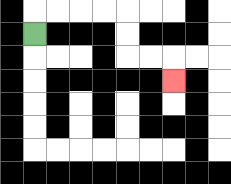{'start': '[1, 1]', 'end': '[7, 3]', 'path_directions': 'U,R,R,R,R,D,D,R,R,D', 'path_coordinates': '[[1, 1], [1, 0], [2, 0], [3, 0], [4, 0], [5, 0], [5, 1], [5, 2], [6, 2], [7, 2], [7, 3]]'}